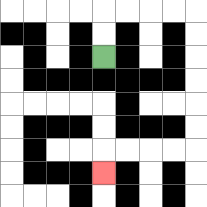{'start': '[4, 2]', 'end': '[4, 7]', 'path_directions': 'U,U,R,R,R,R,D,D,D,D,D,D,L,L,L,L,D', 'path_coordinates': '[[4, 2], [4, 1], [4, 0], [5, 0], [6, 0], [7, 0], [8, 0], [8, 1], [8, 2], [8, 3], [8, 4], [8, 5], [8, 6], [7, 6], [6, 6], [5, 6], [4, 6], [4, 7]]'}